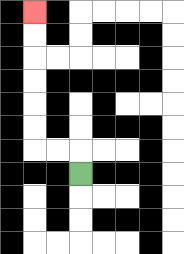{'start': '[3, 7]', 'end': '[1, 0]', 'path_directions': 'U,L,L,U,U,U,U,U,U', 'path_coordinates': '[[3, 7], [3, 6], [2, 6], [1, 6], [1, 5], [1, 4], [1, 3], [1, 2], [1, 1], [1, 0]]'}